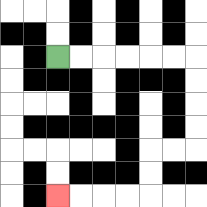{'start': '[2, 2]', 'end': '[2, 8]', 'path_directions': 'R,R,R,R,R,R,D,D,D,D,L,L,D,D,L,L,L,L', 'path_coordinates': '[[2, 2], [3, 2], [4, 2], [5, 2], [6, 2], [7, 2], [8, 2], [8, 3], [8, 4], [8, 5], [8, 6], [7, 6], [6, 6], [6, 7], [6, 8], [5, 8], [4, 8], [3, 8], [2, 8]]'}